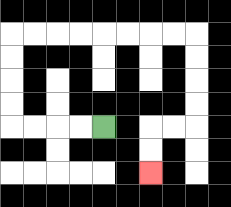{'start': '[4, 5]', 'end': '[6, 7]', 'path_directions': 'L,L,L,L,U,U,U,U,R,R,R,R,R,R,R,R,D,D,D,D,L,L,D,D', 'path_coordinates': '[[4, 5], [3, 5], [2, 5], [1, 5], [0, 5], [0, 4], [0, 3], [0, 2], [0, 1], [1, 1], [2, 1], [3, 1], [4, 1], [5, 1], [6, 1], [7, 1], [8, 1], [8, 2], [8, 3], [8, 4], [8, 5], [7, 5], [6, 5], [6, 6], [6, 7]]'}